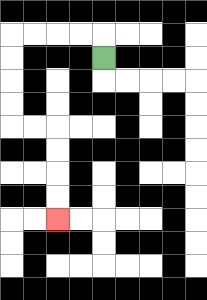{'start': '[4, 2]', 'end': '[2, 9]', 'path_directions': 'U,L,L,L,L,D,D,D,D,R,R,D,D,D,D', 'path_coordinates': '[[4, 2], [4, 1], [3, 1], [2, 1], [1, 1], [0, 1], [0, 2], [0, 3], [0, 4], [0, 5], [1, 5], [2, 5], [2, 6], [2, 7], [2, 8], [2, 9]]'}